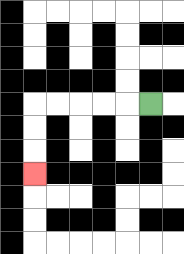{'start': '[6, 4]', 'end': '[1, 7]', 'path_directions': 'L,L,L,L,L,D,D,D', 'path_coordinates': '[[6, 4], [5, 4], [4, 4], [3, 4], [2, 4], [1, 4], [1, 5], [1, 6], [1, 7]]'}